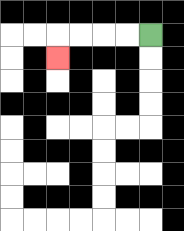{'start': '[6, 1]', 'end': '[2, 2]', 'path_directions': 'L,L,L,L,D', 'path_coordinates': '[[6, 1], [5, 1], [4, 1], [3, 1], [2, 1], [2, 2]]'}